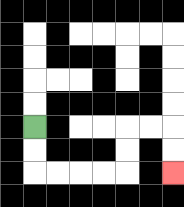{'start': '[1, 5]', 'end': '[7, 7]', 'path_directions': 'D,D,R,R,R,R,U,U,R,R,D,D', 'path_coordinates': '[[1, 5], [1, 6], [1, 7], [2, 7], [3, 7], [4, 7], [5, 7], [5, 6], [5, 5], [6, 5], [7, 5], [7, 6], [7, 7]]'}